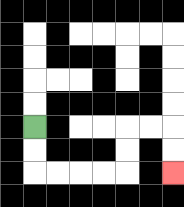{'start': '[1, 5]', 'end': '[7, 7]', 'path_directions': 'D,D,R,R,R,R,U,U,R,R,D,D', 'path_coordinates': '[[1, 5], [1, 6], [1, 7], [2, 7], [3, 7], [4, 7], [5, 7], [5, 6], [5, 5], [6, 5], [7, 5], [7, 6], [7, 7]]'}